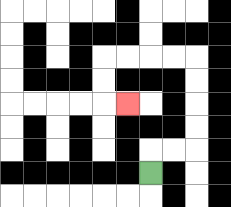{'start': '[6, 7]', 'end': '[5, 4]', 'path_directions': 'U,R,R,U,U,U,U,L,L,L,L,D,D,R', 'path_coordinates': '[[6, 7], [6, 6], [7, 6], [8, 6], [8, 5], [8, 4], [8, 3], [8, 2], [7, 2], [6, 2], [5, 2], [4, 2], [4, 3], [4, 4], [5, 4]]'}